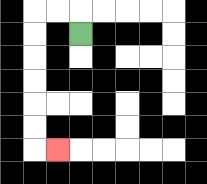{'start': '[3, 1]', 'end': '[2, 6]', 'path_directions': 'U,L,L,D,D,D,D,D,D,R', 'path_coordinates': '[[3, 1], [3, 0], [2, 0], [1, 0], [1, 1], [1, 2], [1, 3], [1, 4], [1, 5], [1, 6], [2, 6]]'}